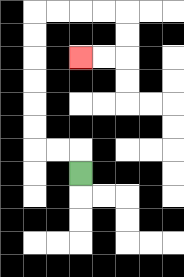{'start': '[3, 7]', 'end': '[3, 2]', 'path_directions': 'U,L,L,U,U,U,U,U,U,R,R,R,R,D,D,L,L', 'path_coordinates': '[[3, 7], [3, 6], [2, 6], [1, 6], [1, 5], [1, 4], [1, 3], [1, 2], [1, 1], [1, 0], [2, 0], [3, 0], [4, 0], [5, 0], [5, 1], [5, 2], [4, 2], [3, 2]]'}